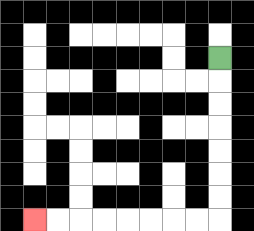{'start': '[9, 2]', 'end': '[1, 9]', 'path_directions': 'D,D,D,D,D,D,D,L,L,L,L,L,L,L,L', 'path_coordinates': '[[9, 2], [9, 3], [9, 4], [9, 5], [9, 6], [9, 7], [9, 8], [9, 9], [8, 9], [7, 9], [6, 9], [5, 9], [4, 9], [3, 9], [2, 9], [1, 9]]'}